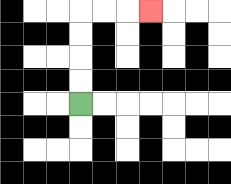{'start': '[3, 4]', 'end': '[6, 0]', 'path_directions': 'U,U,U,U,R,R,R', 'path_coordinates': '[[3, 4], [3, 3], [3, 2], [3, 1], [3, 0], [4, 0], [5, 0], [6, 0]]'}